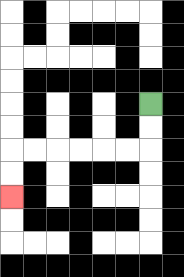{'start': '[6, 4]', 'end': '[0, 8]', 'path_directions': 'D,D,L,L,L,L,L,L,D,D', 'path_coordinates': '[[6, 4], [6, 5], [6, 6], [5, 6], [4, 6], [3, 6], [2, 6], [1, 6], [0, 6], [0, 7], [0, 8]]'}